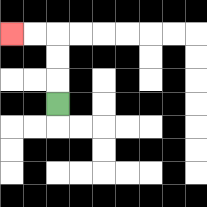{'start': '[2, 4]', 'end': '[0, 1]', 'path_directions': 'U,U,U,L,L', 'path_coordinates': '[[2, 4], [2, 3], [2, 2], [2, 1], [1, 1], [0, 1]]'}